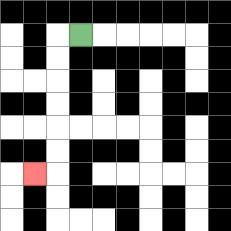{'start': '[3, 1]', 'end': '[1, 7]', 'path_directions': 'L,D,D,D,D,D,D,L', 'path_coordinates': '[[3, 1], [2, 1], [2, 2], [2, 3], [2, 4], [2, 5], [2, 6], [2, 7], [1, 7]]'}